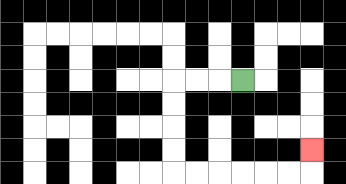{'start': '[10, 3]', 'end': '[13, 6]', 'path_directions': 'L,L,L,D,D,D,D,R,R,R,R,R,R,U', 'path_coordinates': '[[10, 3], [9, 3], [8, 3], [7, 3], [7, 4], [7, 5], [7, 6], [7, 7], [8, 7], [9, 7], [10, 7], [11, 7], [12, 7], [13, 7], [13, 6]]'}